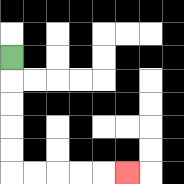{'start': '[0, 2]', 'end': '[5, 7]', 'path_directions': 'D,D,D,D,D,R,R,R,R,R', 'path_coordinates': '[[0, 2], [0, 3], [0, 4], [0, 5], [0, 6], [0, 7], [1, 7], [2, 7], [3, 7], [4, 7], [5, 7]]'}